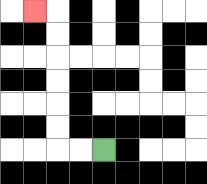{'start': '[4, 6]', 'end': '[1, 0]', 'path_directions': 'L,L,U,U,U,U,U,U,L', 'path_coordinates': '[[4, 6], [3, 6], [2, 6], [2, 5], [2, 4], [2, 3], [2, 2], [2, 1], [2, 0], [1, 0]]'}